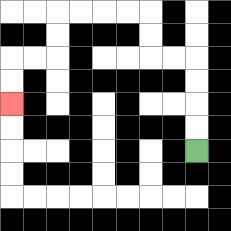{'start': '[8, 6]', 'end': '[0, 4]', 'path_directions': 'U,U,U,U,L,L,U,U,L,L,L,L,D,D,L,L,D,D', 'path_coordinates': '[[8, 6], [8, 5], [8, 4], [8, 3], [8, 2], [7, 2], [6, 2], [6, 1], [6, 0], [5, 0], [4, 0], [3, 0], [2, 0], [2, 1], [2, 2], [1, 2], [0, 2], [0, 3], [0, 4]]'}